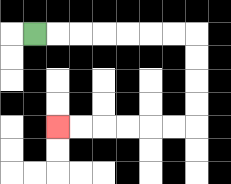{'start': '[1, 1]', 'end': '[2, 5]', 'path_directions': 'R,R,R,R,R,R,R,D,D,D,D,L,L,L,L,L,L', 'path_coordinates': '[[1, 1], [2, 1], [3, 1], [4, 1], [5, 1], [6, 1], [7, 1], [8, 1], [8, 2], [8, 3], [8, 4], [8, 5], [7, 5], [6, 5], [5, 5], [4, 5], [3, 5], [2, 5]]'}